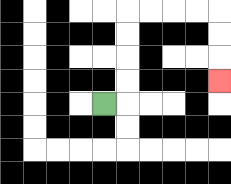{'start': '[4, 4]', 'end': '[9, 3]', 'path_directions': 'R,U,U,U,U,R,R,R,R,D,D,D', 'path_coordinates': '[[4, 4], [5, 4], [5, 3], [5, 2], [5, 1], [5, 0], [6, 0], [7, 0], [8, 0], [9, 0], [9, 1], [9, 2], [9, 3]]'}